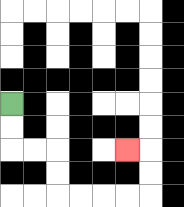{'start': '[0, 4]', 'end': '[5, 6]', 'path_directions': 'D,D,R,R,D,D,R,R,R,R,U,U,L', 'path_coordinates': '[[0, 4], [0, 5], [0, 6], [1, 6], [2, 6], [2, 7], [2, 8], [3, 8], [4, 8], [5, 8], [6, 8], [6, 7], [6, 6], [5, 6]]'}